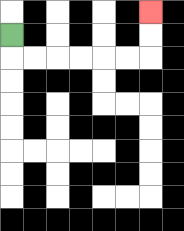{'start': '[0, 1]', 'end': '[6, 0]', 'path_directions': 'D,R,R,R,R,R,R,U,U', 'path_coordinates': '[[0, 1], [0, 2], [1, 2], [2, 2], [3, 2], [4, 2], [5, 2], [6, 2], [6, 1], [6, 0]]'}